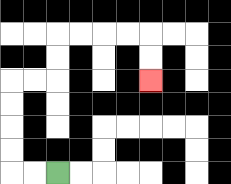{'start': '[2, 7]', 'end': '[6, 3]', 'path_directions': 'L,L,U,U,U,U,R,R,U,U,R,R,R,R,D,D', 'path_coordinates': '[[2, 7], [1, 7], [0, 7], [0, 6], [0, 5], [0, 4], [0, 3], [1, 3], [2, 3], [2, 2], [2, 1], [3, 1], [4, 1], [5, 1], [6, 1], [6, 2], [6, 3]]'}